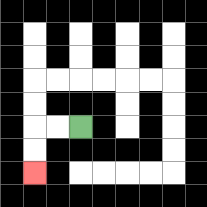{'start': '[3, 5]', 'end': '[1, 7]', 'path_directions': 'L,L,D,D', 'path_coordinates': '[[3, 5], [2, 5], [1, 5], [1, 6], [1, 7]]'}